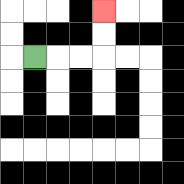{'start': '[1, 2]', 'end': '[4, 0]', 'path_directions': 'R,R,R,U,U', 'path_coordinates': '[[1, 2], [2, 2], [3, 2], [4, 2], [4, 1], [4, 0]]'}